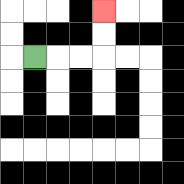{'start': '[1, 2]', 'end': '[4, 0]', 'path_directions': 'R,R,R,U,U', 'path_coordinates': '[[1, 2], [2, 2], [3, 2], [4, 2], [4, 1], [4, 0]]'}